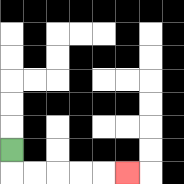{'start': '[0, 6]', 'end': '[5, 7]', 'path_directions': 'D,R,R,R,R,R', 'path_coordinates': '[[0, 6], [0, 7], [1, 7], [2, 7], [3, 7], [4, 7], [5, 7]]'}